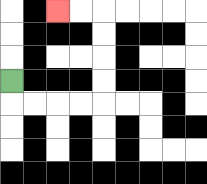{'start': '[0, 3]', 'end': '[2, 0]', 'path_directions': 'D,R,R,R,R,U,U,U,U,L,L', 'path_coordinates': '[[0, 3], [0, 4], [1, 4], [2, 4], [3, 4], [4, 4], [4, 3], [4, 2], [4, 1], [4, 0], [3, 0], [2, 0]]'}